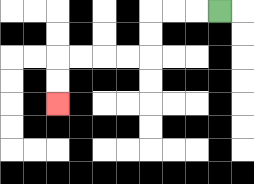{'start': '[9, 0]', 'end': '[2, 4]', 'path_directions': 'L,L,L,D,D,L,L,L,L,D,D', 'path_coordinates': '[[9, 0], [8, 0], [7, 0], [6, 0], [6, 1], [6, 2], [5, 2], [4, 2], [3, 2], [2, 2], [2, 3], [2, 4]]'}